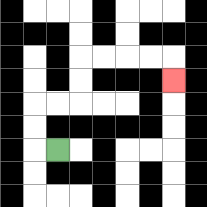{'start': '[2, 6]', 'end': '[7, 3]', 'path_directions': 'L,U,U,R,R,U,U,R,R,R,R,D', 'path_coordinates': '[[2, 6], [1, 6], [1, 5], [1, 4], [2, 4], [3, 4], [3, 3], [3, 2], [4, 2], [5, 2], [6, 2], [7, 2], [7, 3]]'}